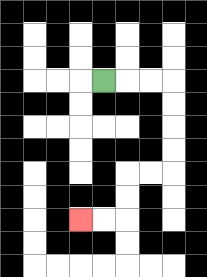{'start': '[4, 3]', 'end': '[3, 9]', 'path_directions': 'R,R,R,D,D,D,D,L,L,D,D,L,L', 'path_coordinates': '[[4, 3], [5, 3], [6, 3], [7, 3], [7, 4], [7, 5], [7, 6], [7, 7], [6, 7], [5, 7], [5, 8], [5, 9], [4, 9], [3, 9]]'}